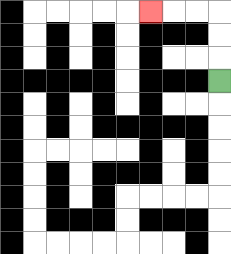{'start': '[9, 3]', 'end': '[6, 0]', 'path_directions': 'U,U,U,L,L,L', 'path_coordinates': '[[9, 3], [9, 2], [9, 1], [9, 0], [8, 0], [7, 0], [6, 0]]'}